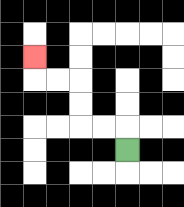{'start': '[5, 6]', 'end': '[1, 2]', 'path_directions': 'U,L,L,U,U,L,L,U', 'path_coordinates': '[[5, 6], [5, 5], [4, 5], [3, 5], [3, 4], [3, 3], [2, 3], [1, 3], [1, 2]]'}